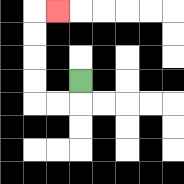{'start': '[3, 3]', 'end': '[2, 0]', 'path_directions': 'D,L,L,U,U,U,U,R', 'path_coordinates': '[[3, 3], [3, 4], [2, 4], [1, 4], [1, 3], [1, 2], [1, 1], [1, 0], [2, 0]]'}